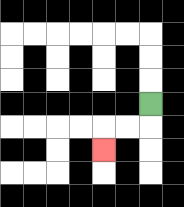{'start': '[6, 4]', 'end': '[4, 6]', 'path_directions': 'D,L,L,D', 'path_coordinates': '[[6, 4], [6, 5], [5, 5], [4, 5], [4, 6]]'}